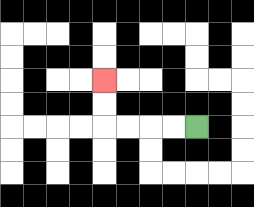{'start': '[8, 5]', 'end': '[4, 3]', 'path_directions': 'L,L,L,L,U,U', 'path_coordinates': '[[8, 5], [7, 5], [6, 5], [5, 5], [4, 5], [4, 4], [4, 3]]'}